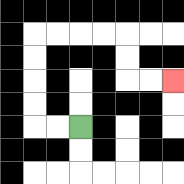{'start': '[3, 5]', 'end': '[7, 3]', 'path_directions': 'L,L,U,U,U,U,R,R,R,R,D,D,R,R', 'path_coordinates': '[[3, 5], [2, 5], [1, 5], [1, 4], [1, 3], [1, 2], [1, 1], [2, 1], [3, 1], [4, 1], [5, 1], [5, 2], [5, 3], [6, 3], [7, 3]]'}